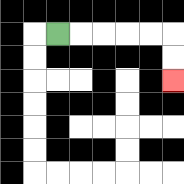{'start': '[2, 1]', 'end': '[7, 3]', 'path_directions': 'R,R,R,R,R,D,D', 'path_coordinates': '[[2, 1], [3, 1], [4, 1], [5, 1], [6, 1], [7, 1], [7, 2], [7, 3]]'}